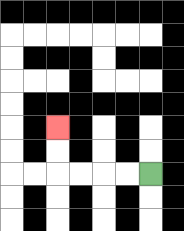{'start': '[6, 7]', 'end': '[2, 5]', 'path_directions': 'L,L,L,L,U,U', 'path_coordinates': '[[6, 7], [5, 7], [4, 7], [3, 7], [2, 7], [2, 6], [2, 5]]'}